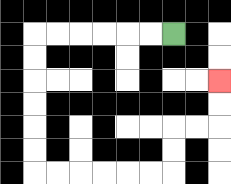{'start': '[7, 1]', 'end': '[9, 3]', 'path_directions': 'L,L,L,L,L,L,D,D,D,D,D,D,R,R,R,R,R,R,U,U,R,R,U,U', 'path_coordinates': '[[7, 1], [6, 1], [5, 1], [4, 1], [3, 1], [2, 1], [1, 1], [1, 2], [1, 3], [1, 4], [1, 5], [1, 6], [1, 7], [2, 7], [3, 7], [4, 7], [5, 7], [6, 7], [7, 7], [7, 6], [7, 5], [8, 5], [9, 5], [9, 4], [9, 3]]'}